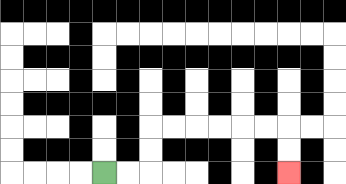{'start': '[4, 7]', 'end': '[12, 7]', 'path_directions': 'R,R,U,U,R,R,R,R,R,R,D,D', 'path_coordinates': '[[4, 7], [5, 7], [6, 7], [6, 6], [6, 5], [7, 5], [8, 5], [9, 5], [10, 5], [11, 5], [12, 5], [12, 6], [12, 7]]'}